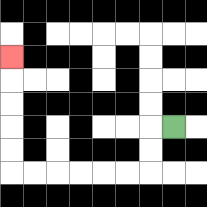{'start': '[7, 5]', 'end': '[0, 2]', 'path_directions': 'L,D,D,L,L,L,L,L,L,U,U,U,U,U', 'path_coordinates': '[[7, 5], [6, 5], [6, 6], [6, 7], [5, 7], [4, 7], [3, 7], [2, 7], [1, 7], [0, 7], [0, 6], [0, 5], [0, 4], [0, 3], [0, 2]]'}